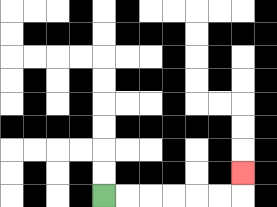{'start': '[4, 8]', 'end': '[10, 7]', 'path_directions': 'R,R,R,R,R,R,U', 'path_coordinates': '[[4, 8], [5, 8], [6, 8], [7, 8], [8, 8], [9, 8], [10, 8], [10, 7]]'}